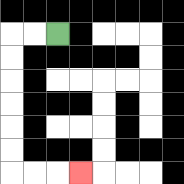{'start': '[2, 1]', 'end': '[3, 7]', 'path_directions': 'L,L,D,D,D,D,D,D,R,R,R', 'path_coordinates': '[[2, 1], [1, 1], [0, 1], [0, 2], [0, 3], [0, 4], [0, 5], [0, 6], [0, 7], [1, 7], [2, 7], [3, 7]]'}